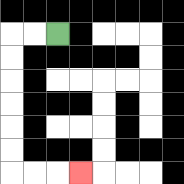{'start': '[2, 1]', 'end': '[3, 7]', 'path_directions': 'L,L,D,D,D,D,D,D,R,R,R', 'path_coordinates': '[[2, 1], [1, 1], [0, 1], [0, 2], [0, 3], [0, 4], [0, 5], [0, 6], [0, 7], [1, 7], [2, 7], [3, 7]]'}